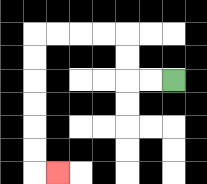{'start': '[7, 3]', 'end': '[2, 7]', 'path_directions': 'L,L,U,U,L,L,L,L,D,D,D,D,D,D,R', 'path_coordinates': '[[7, 3], [6, 3], [5, 3], [5, 2], [5, 1], [4, 1], [3, 1], [2, 1], [1, 1], [1, 2], [1, 3], [1, 4], [1, 5], [1, 6], [1, 7], [2, 7]]'}